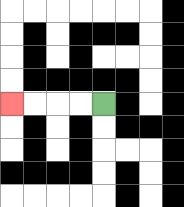{'start': '[4, 4]', 'end': '[0, 4]', 'path_directions': 'L,L,L,L', 'path_coordinates': '[[4, 4], [3, 4], [2, 4], [1, 4], [0, 4]]'}